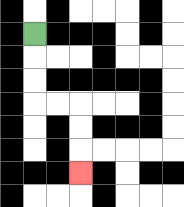{'start': '[1, 1]', 'end': '[3, 7]', 'path_directions': 'D,D,D,R,R,D,D,D', 'path_coordinates': '[[1, 1], [1, 2], [1, 3], [1, 4], [2, 4], [3, 4], [3, 5], [3, 6], [3, 7]]'}